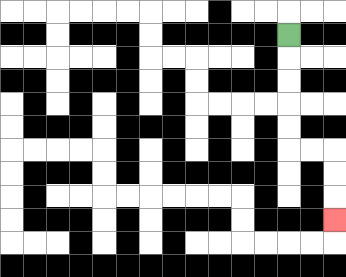{'start': '[12, 1]', 'end': '[14, 9]', 'path_directions': 'D,D,D,D,D,R,R,D,D,D', 'path_coordinates': '[[12, 1], [12, 2], [12, 3], [12, 4], [12, 5], [12, 6], [13, 6], [14, 6], [14, 7], [14, 8], [14, 9]]'}